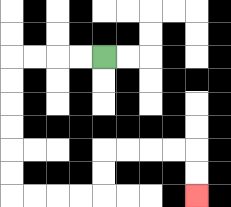{'start': '[4, 2]', 'end': '[8, 8]', 'path_directions': 'L,L,L,L,D,D,D,D,D,D,R,R,R,R,U,U,R,R,R,R,D,D', 'path_coordinates': '[[4, 2], [3, 2], [2, 2], [1, 2], [0, 2], [0, 3], [0, 4], [0, 5], [0, 6], [0, 7], [0, 8], [1, 8], [2, 8], [3, 8], [4, 8], [4, 7], [4, 6], [5, 6], [6, 6], [7, 6], [8, 6], [8, 7], [8, 8]]'}